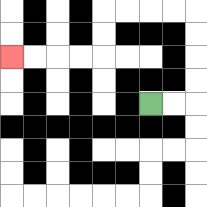{'start': '[6, 4]', 'end': '[0, 2]', 'path_directions': 'R,R,U,U,U,U,L,L,L,L,D,D,L,L,L,L', 'path_coordinates': '[[6, 4], [7, 4], [8, 4], [8, 3], [8, 2], [8, 1], [8, 0], [7, 0], [6, 0], [5, 0], [4, 0], [4, 1], [4, 2], [3, 2], [2, 2], [1, 2], [0, 2]]'}